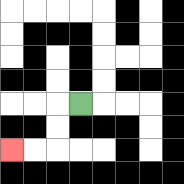{'start': '[3, 4]', 'end': '[0, 6]', 'path_directions': 'L,D,D,L,L', 'path_coordinates': '[[3, 4], [2, 4], [2, 5], [2, 6], [1, 6], [0, 6]]'}